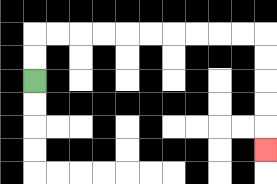{'start': '[1, 3]', 'end': '[11, 6]', 'path_directions': 'U,U,R,R,R,R,R,R,R,R,R,R,D,D,D,D,D', 'path_coordinates': '[[1, 3], [1, 2], [1, 1], [2, 1], [3, 1], [4, 1], [5, 1], [6, 1], [7, 1], [8, 1], [9, 1], [10, 1], [11, 1], [11, 2], [11, 3], [11, 4], [11, 5], [11, 6]]'}